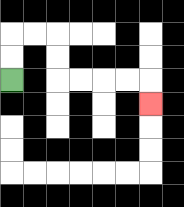{'start': '[0, 3]', 'end': '[6, 4]', 'path_directions': 'U,U,R,R,D,D,R,R,R,R,D', 'path_coordinates': '[[0, 3], [0, 2], [0, 1], [1, 1], [2, 1], [2, 2], [2, 3], [3, 3], [4, 3], [5, 3], [6, 3], [6, 4]]'}